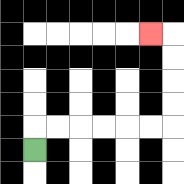{'start': '[1, 6]', 'end': '[6, 1]', 'path_directions': 'U,R,R,R,R,R,R,U,U,U,U,L', 'path_coordinates': '[[1, 6], [1, 5], [2, 5], [3, 5], [4, 5], [5, 5], [6, 5], [7, 5], [7, 4], [7, 3], [7, 2], [7, 1], [6, 1]]'}